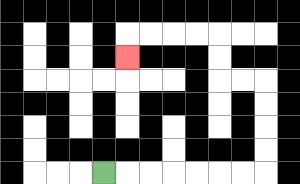{'start': '[4, 7]', 'end': '[5, 2]', 'path_directions': 'R,R,R,R,R,R,R,U,U,U,U,L,L,U,U,L,L,L,L,D', 'path_coordinates': '[[4, 7], [5, 7], [6, 7], [7, 7], [8, 7], [9, 7], [10, 7], [11, 7], [11, 6], [11, 5], [11, 4], [11, 3], [10, 3], [9, 3], [9, 2], [9, 1], [8, 1], [7, 1], [6, 1], [5, 1], [5, 2]]'}